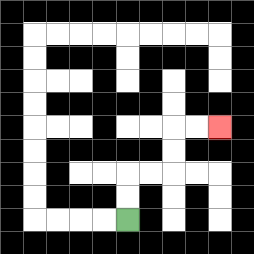{'start': '[5, 9]', 'end': '[9, 5]', 'path_directions': 'U,U,R,R,U,U,R,R', 'path_coordinates': '[[5, 9], [5, 8], [5, 7], [6, 7], [7, 7], [7, 6], [7, 5], [8, 5], [9, 5]]'}